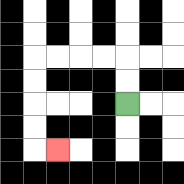{'start': '[5, 4]', 'end': '[2, 6]', 'path_directions': 'U,U,L,L,L,L,D,D,D,D,R', 'path_coordinates': '[[5, 4], [5, 3], [5, 2], [4, 2], [3, 2], [2, 2], [1, 2], [1, 3], [1, 4], [1, 5], [1, 6], [2, 6]]'}